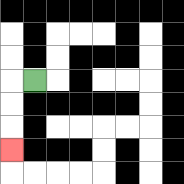{'start': '[1, 3]', 'end': '[0, 6]', 'path_directions': 'L,D,D,D', 'path_coordinates': '[[1, 3], [0, 3], [0, 4], [0, 5], [0, 6]]'}